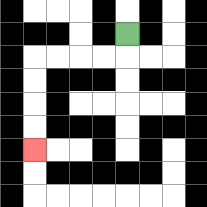{'start': '[5, 1]', 'end': '[1, 6]', 'path_directions': 'D,L,L,L,L,D,D,D,D', 'path_coordinates': '[[5, 1], [5, 2], [4, 2], [3, 2], [2, 2], [1, 2], [1, 3], [1, 4], [1, 5], [1, 6]]'}